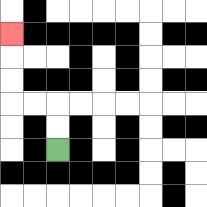{'start': '[2, 6]', 'end': '[0, 1]', 'path_directions': 'U,U,L,L,U,U,U', 'path_coordinates': '[[2, 6], [2, 5], [2, 4], [1, 4], [0, 4], [0, 3], [0, 2], [0, 1]]'}